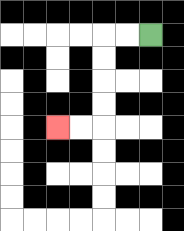{'start': '[6, 1]', 'end': '[2, 5]', 'path_directions': 'L,L,D,D,D,D,L,L', 'path_coordinates': '[[6, 1], [5, 1], [4, 1], [4, 2], [4, 3], [4, 4], [4, 5], [3, 5], [2, 5]]'}